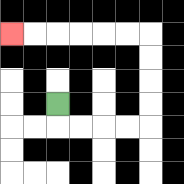{'start': '[2, 4]', 'end': '[0, 1]', 'path_directions': 'D,R,R,R,R,U,U,U,U,L,L,L,L,L,L', 'path_coordinates': '[[2, 4], [2, 5], [3, 5], [4, 5], [5, 5], [6, 5], [6, 4], [6, 3], [6, 2], [6, 1], [5, 1], [4, 1], [3, 1], [2, 1], [1, 1], [0, 1]]'}